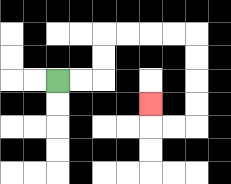{'start': '[2, 3]', 'end': '[6, 4]', 'path_directions': 'R,R,U,U,R,R,R,R,D,D,D,D,L,L,U', 'path_coordinates': '[[2, 3], [3, 3], [4, 3], [4, 2], [4, 1], [5, 1], [6, 1], [7, 1], [8, 1], [8, 2], [8, 3], [8, 4], [8, 5], [7, 5], [6, 5], [6, 4]]'}